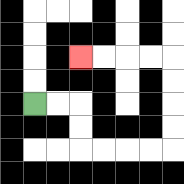{'start': '[1, 4]', 'end': '[3, 2]', 'path_directions': 'R,R,D,D,R,R,R,R,U,U,U,U,L,L,L,L', 'path_coordinates': '[[1, 4], [2, 4], [3, 4], [3, 5], [3, 6], [4, 6], [5, 6], [6, 6], [7, 6], [7, 5], [7, 4], [7, 3], [7, 2], [6, 2], [5, 2], [4, 2], [3, 2]]'}